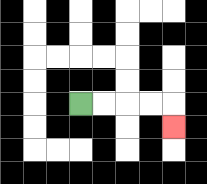{'start': '[3, 4]', 'end': '[7, 5]', 'path_directions': 'R,R,R,R,D', 'path_coordinates': '[[3, 4], [4, 4], [5, 4], [6, 4], [7, 4], [7, 5]]'}